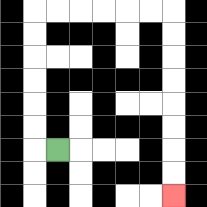{'start': '[2, 6]', 'end': '[7, 8]', 'path_directions': 'L,U,U,U,U,U,U,R,R,R,R,R,R,D,D,D,D,D,D,D,D', 'path_coordinates': '[[2, 6], [1, 6], [1, 5], [1, 4], [1, 3], [1, 2], [1, 1], [1, 0], [2, 0], [3, 0], [4, 0], [5, 0], [6, 0], [7, 0], [7, 1], [7, 2], [7, 3], [7, 4], [7, 5], [7, 6], [7, 7], [7, 8]]'}